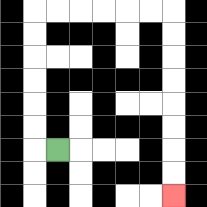{'start': '[2, 6]', 'end': '[7, 8]', 'path_directions': 'L,U,U,U,U,U,U,R,R,R,R,R,R,D,D,D,D,D,D,D,D', 'path_coordinates': '[[2, 6], [1, 6], [1, 5], [1, 4], [1, 3], [1, 2], [1, 1], [1, 0], [2, 0], [3, 0], [4, 0], [5, 0], [6, 0], [7, 0], [7, 1], [7, 2], [7, 3], [7, 4], [7, 5], [7, 6], [7, 7], [7, 8]]'}